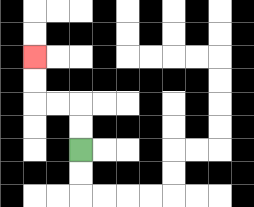{'start': '[3, 6]', 'end': '[1, 2]', 'path_directions': 'U,U,L,L,U,U', 'path_coordinates': '[[3, 6], [3, 5], [3, 4], [2, 4], [1, 4], [1, 3], [1, 2]]'}